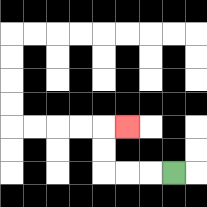{'start': '[7, 7]', 'end': '[5, 5]', 'path_directions': 'L,L,L,U,U,R', 'path_coordinates': '[[7, 7], [6, 7], [5, 7], [4, 7], [4, 6], [4, 5], [5, 5]]'}